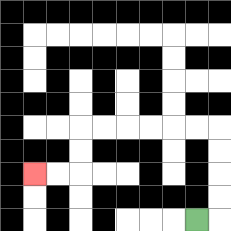{'start': '[8, 9]', 'end': '[1, 7]', 'path_directions': 'R,U,U,U,U,L,L,L,L,L,L,D,D,L,L', 'path_coordinates': '[[8, 9], [9, 9], [9, 8], [9, 7], [9, 6], [9, 5], [8, 5], [7, 5], [6, 5], [5, 5], [4, 5], [3, 5], [3, 6], [3, 7], [2, 7], [1, 7]]'}